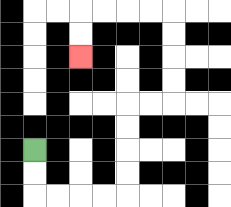{'start': '[1, 6]', 'end': '[3, 2]', 'path_directions': 'D,D,R,R,R,R,U,U,U,U,R,R,U,U,U,U,L,L,L,L,D,D', 'path_coordinates': '[[1, 6], [1, 7], [1, 8], [2, 8], [3, 8], [4, 8], [5, 8], [5, 7], [5, 6], [5, 5], [5, 4], [6, 4], [7, 4], [7, 3], [7, 2], [7, 1], [7, 0], [6, 0], [5, 0], [4, 0], [3, 0], [3, 1], [3, 2]]'}